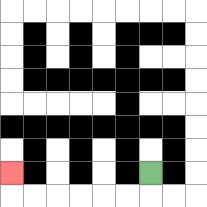{'start': '[6, 7]', 'end': '[0, 7]', 'path_directions': 'D,L,L,L,L,L,L,U', 'path_coordinates': '[[6, 7], [6, 8], [5, 8], [4, 8], [3, 8], [2, 8], [1, 8], [0, 8], [0, 7]]'}